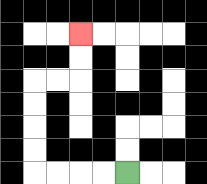{'start': '[5, 7]', 'end': '[3, 1]', 'path_directions': 'L,L,L,L,U,U,U,U,R,R,U,U', 'path_coordinates': '[[5, 7], [4, 7], [3, 7], [2, 7], [1, 7], [1, 6], [1, 5], [1, 4], [1, 3], [2, 3], [3, 3], [3, 2], [3, 1]]'}